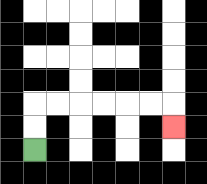{'start': '[1, 6]', 'end': '[7, 5]', 'path_directions': 'U,U,R,R,R,R,R,R,D', 'path_coordinates': '[[1, 6], [1, 5], [1, 4], [2, 4], [3, 4], [4, 4], [5, 4], [6, 4], [7, 4], [7, 5]]'}